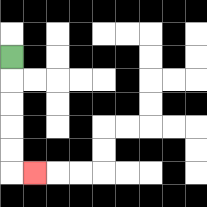{'start': '[0, 2]', 'end': '[1, 7]', 'path_directions': 'D,D,D,D,D,R', 'path_coordinates': '[[0, 2], [0, 3], [0, 4], [0, 5], [0, 6], [0, 7], [1, 7]]'}